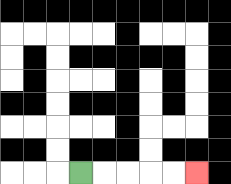{'start': '[3, 7]', 'end': '[8, 7]', 'path_directions': 'R,R,R,R,R', 'path_coordinates': '[[3, 7], [4, 7], [5, 7], [6, 7], [7, 7], [8, 7]]'}